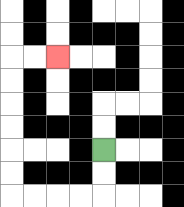{'start': '[4, 6]', 'end': '[2, 2]', 'path_directions': 'D,D,L,L,L,L,U,U,U,U,U,U,R,R', 'path_coordinates': '[[4, 6], [4, 7], [4, 8], [3, 8], [2, 8], [1, 8], [0, 8], [0, 7], [0, 6], [0, 5], [0, 4], [0, 3], [0, 2], [1, 2], [2, 2]]'}